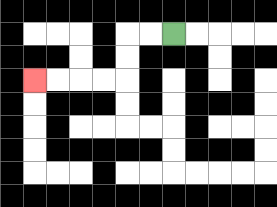{'start': '[7, 1]', 'end': '[1, 3]', 'path_directions': 'L,L,D,D,L,L,L,L', 'path_coordinates': '[[7, 1], [6, 1], [5, 1], [5, 2], [5, 3], [4, 3], [3, 3], [2, 3], [1, 3]]'}